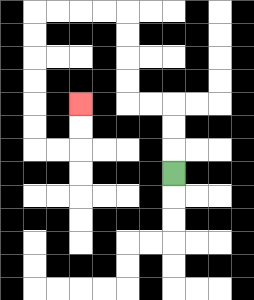{'start': '[7, 7]', 'end': '[3, 4]', 'path_directions': 'U,U,U,L,L,U,U,U,U,L,L,L,L,D,D,D,D,D,D,R,R,U,U', 'path_coordinates': '[[7, 7], [7, 6], [7, 5], [7, 4], [6, 4], [5, 4], [5, 3], [5, 2], [5, 1], [5, 0], [4, 0], [3, 0], [2, 0], [1, 0], [1, 1], [1, 2], [1, 3], [1, 4], [1, 5], [1, 6], [2, 6], [3, 6], [3, 5], [3, 4]]'}